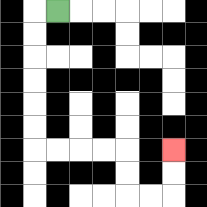{'start': '[2, 0]', 'end': '[7, 6]', 'path_directions': 'L,D,D,D,D,D,D,R,R,R,R,D,D,R,R,U,U', 'path_coordinates': '[[2, 0], [1, 0], [1, 1], [1, 2], [1, 3], [1, 4], [1, 5], [1, 6], [2, 6], [3, 6], [4, 6], [5, 6], [5, 7], [5, 8], [6, 8], [7, 8], [7, 7], [7, 6]]'}